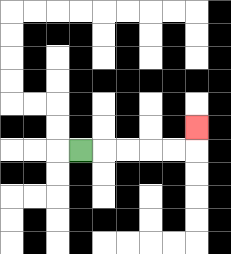{'start': '[3, 6]', 'end': '[8, 5]', 'path_directions': 'R,R,R,R,R,U', 'path_coordinates': '[[3, 6], [4, 6], [5, 6], [6, 6], [7, 6], [8, 6], [8, 5]]'}